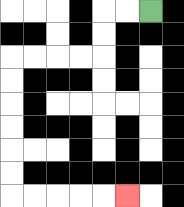{'start': '[6, 0]', 'end': '[5, 8]', 'path_directions': 'L,L,D,D,L,L,L,L,D,D,D,D,D,D,R,R,R,R,R', 'path_coordinates': '[[6, 0], [5, 0], [4, 0], [4, 1], [4, 2], [3, 2], [2, 2], [1, 2], [0, 2], [0, 3], [0, 4], [0, 5], [0, 6], [0, 7], [0, 8], [1, 8], [2, 8], [3, 8], [4, 8], [5, 8]]'}